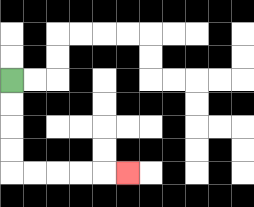{'start': '[0, 3]', 'end': '[5, 7]', 'path_directions': 'D,D,D,D,R,R,R,R,R', 'path_coordinates': '[[0, 3], [0, 4], [0, 5], [0, 6], [0, 7], [1, 7], [2, 7], [3, 7], [4, 7], [5, 7]]'}